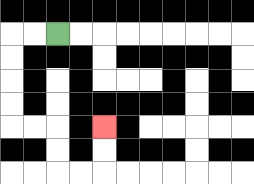{'start': '[2, 1]', 'end': '[4, 5]', 'path_directions': 'L,L,D,D,D,D,R,R,D,D,R,R,U,U', 'path_coordinates': '[[2, 1], [1, 1], [0, 1], [0, 2], [0, 3], [0, 4], [0, 5], [1, 5], [2, 5], [2, 6], [2, 7], [3, 7], [4, 7], [4, 6], [4, 5]]'}